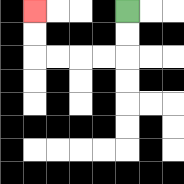{'start': '[5, 0]', 'end': '[1, 0]', 'path_directions': 'D,D,L,L,L,L,U,U', 'path_coordinates': '[[5, 0], [5, 1], [5, 2], [4, 2], [3, 2], [2, 2], [1, 2], [1, 1], [1, 0]]'}